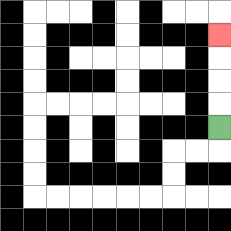{'start': '[9, 5]', 'end': '[9, 1]', 'path_directions': 'U,U,U,U', 'path_coordinates': '[[9, 5], [9, 4], [9, 3], [9, 2], [9, 1]]'}